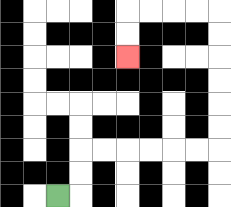{'start': '[2, 8]', 'end': '[5, 2]', 'path_directions': 'R,U,U,R,R,R,R,R,R,U,U,U,U,U,U,L,L,L,L,D,D', 'path_coordinates': '[[2, 8], [3, 8], [3, 7], [3, 6], [4, 6], [5, 6], [6, 6], [7, 6], [8, 6], [9, 6], [9, 5], [9, 4], [9, 3], [9, 2], [9, 1], [9, 0], [8, 0], [7, 0], [6, 0], [5, 0], [5, 1], [5, 2]]'}